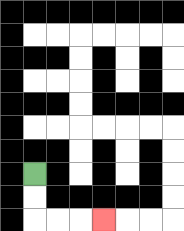{'start': '[1, 7]', 'end': '[4, 9]', 'path_directions': 'D,D,R,R,R', 'path_coordinates': '[[1, 7], [1, 8], [1, 9], [2, 9], [3, 9], [4, 9]]'}